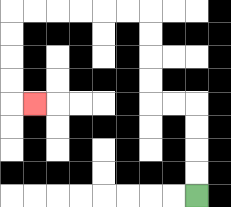{'start': '[8, 8]', 'end': '[1, 4]', 'path_directions': 'U,U,U,U,L,L,U,U,U,U,L,L,L,L,L,L,D,D,D,D,R', 'path_coordinates': '[[8, 8], [8, 7], [8, 6], [8, 5], [8, 4], [7, 4], [6, 4], [6, 3], [6, 2], [6, 1], [6, 0], [5, 0], [4, 0], [3, 0], [2, 0], [1, 0], [0, 0], [0, 1], [0, 2], [0, 3], [0, 4], [1, 4]]'}